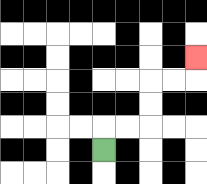{'start': '[4, 6]', 'end': '[8, 2]', 'path_directions': 'U,R,R,U,U,R,R,U', 'path_coordinates': '[[4, 6], [4, 5], [5, 5], [6, 5], [6, 4], [6, 3], [7, 3], [8, 3], [8, 2]]'}